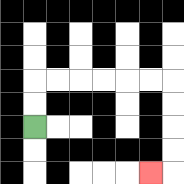{'start': '[1, 5]', 'end': '[6, 7]', 'path_directions': 'U,U,R,R,R,R,R,R,D,D,D,D,L', 'path_coordinates': '[[1, 5], [1, 4], [1, 3], [2, 3], [3, 3], [4, 3], [5, 3], [6, 3], [7, 3], [7, 4], [7, 5], [7, 6], [7, 7], [6, 7]]'}